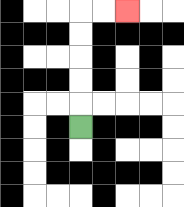{'start': '[3, 5]', 'end': '[5, 0]', 'path_directions': 'U,U,U,U,U,R,R', 'path_coordinates': '[[3, 5], [3, 4], [3, 3], [3, 2], [3, 1], [3, 0], [4, 0], [5, 0]]'}